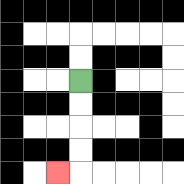{'start': '[3, 3]', 'end': '[2, 7]', 'path_directions': 'D,D,D,D,L', 'path_coordinates': '[[3, 3], [3, 4], [3, 5], [3, 6], [3, 7], [2, 7]]'}